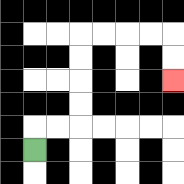{'start': '[1, 6]', 'end': '[7, 3]', 'path_directions': 'U,R,R,U,U,U,U,R,R,R,R,D,D', 'path_coordinates': '[[1, 6], [1, 5], [2, 5], [3, 5], [3, 4], [3, 3], [3, 2], [3, 1], [4, 1], [5, 1], [6, 1], [7, 1], [7, 2], [7, 3]]'}